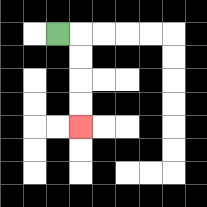{'start': '[2, 1]', 'end': '[3, 5]', 'path_directions': 'R,D,D,D,D', 'path_coordinates': '[[2, 1], [3, 1], [3, 2], [3, 3], [3, 4], [3, 5]]'}